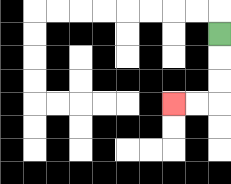{'start': '[9, 1]', 'end': '[7, 4]', 'path_directions': 'D,D,D,L,L', 'path_coordinates': '[[9, 1], [9, 2], [9, 3], [9, 4], [8, 4], [7, 4]]'}